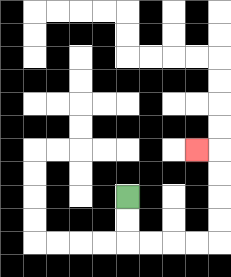{'start': '[5, 8]', 'end': '[8, 6]', 'path_directions': 'D,D,R,R,R,R,U,U,U,U,L', 'path_coordinates': '[[5, 8], [5, 9], [5, 10], [6, 10], [7, 10], [8, 10], [9, 10], [9, 9], [9, 8], [9, 7], [9, 6], [8, 6]]'}